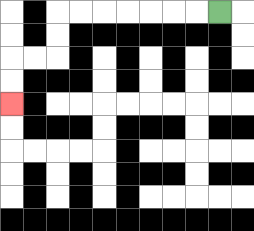{'start': '[9, 0]', 'end': '[0, 4]', 'path_directions': 'L,L,L,L,L,L,L,D,D,L,L,D,D', 'path_coordinates': '[[9, 0], [8, 0], [7, 0], [6, 0], [5, 0], [4, 0], [3, 0], [2, 0], [2, 1], [2, 2], [1, 2], [0, 2], [0, 3], [0, 4]]'}